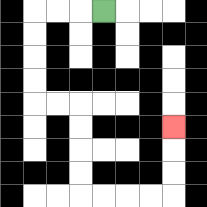{'start': '[4, 0]', 'end': '[7, 5]', 'path_directions': 'L,L,L,D,D,D,D,R,R,D,D,D,D,R,R,R,R,U,U,U', 'path_coordinates': '[[4, 0], [3, 0], [2, 0], [1, 0], [1, 1], [1, 2], [1, 3], [1, 4], [2, 4], [3, 4], [3, 5], [3, 6], [3, 7], [3, 8], [4, 8], [5, 8], [6, 8], [7, 8], [7, 7], [7, 6], [7, 5]]'}